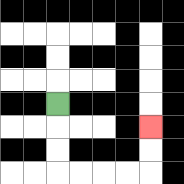{'start': '[2, 4]', 'end': '[6, 5]', 'path_directions': 'D,D,D,R,R,R,R,U,U', 'path_coordinates': '[[2, 4], [2, 5], [2, 6], [2, 7], [3, 7], [4, 7], [5, 7], [6, 7], [6, 6], [6, 5]]'}